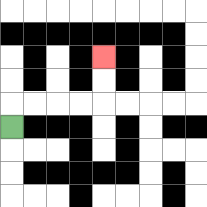{'start': '[0, 5]', 'end': '[4, 2]', 'path_directions': 'U,R,R,R,R,U,U', 'path_coordinates': '[[0, 5], [0, 4], [1, 4], [2, 4], [3, 4], [4, 4], [4, 3], [4, 2]]'}